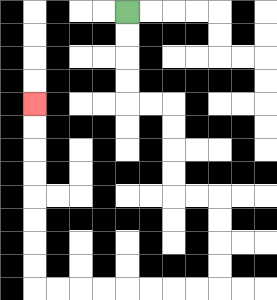{'start': '[5, 0]', 'end': '[1, 4]', 'path_directions': 'D,D,D,D,R,R,D,D,D,D,R,R,D,D,D,D,L,L,L,L,L,L,L,L,U,U,U,U,U,U,U,U', 'path_coordinates': '[[5, 0], [5, 1], [5, 2], [5, 3], [5, 4], [6, 4], [7, 4], [7, 5], [7, 6], [7, 7], [7, 8], [8, 8], [9, 8], [9, 9], [9, 10], [9, 11], [9, 12], [8, 12], [7, 12], [6, 12], [5, 12], [4, 12], [3, 12], [2, 12], [1, 12], [1, 11], [1, 10], [1, 9], [1, 8], [1, 7], [1, 6], [1, 5], [1, 4]]'}